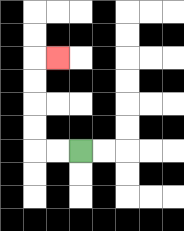{'start': '[3, 6]', 'end': '[2, 2]', 'path_directions': 'L,L,U,U,U,U,R', 'path_coordinates': '[[3, 6], [2, 6], [1, 6], [1, 5], [1, 4], [1, 3], [1, 2], [2, 2]]'}